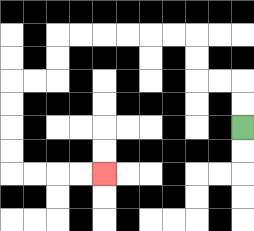{'start': '[10, 5]', 'end': '[4, 7]', 'path_directions': 'U,U,L,L,U,U,L,L,L,L,L,L,D,D,L,L,D,D,D,D,R,R,R,R', 'path_coordinates': '[[10, 5], [10, 4], [10, 3], [9, 3], [8, 3], [8, 2], [8, 1], [7, 1], [6, 1], [5, 1], [4, 1], [3, 1], [2, 1], [2, 2], [2, 3], [1, 3], [0, 3], [0, 4], [0, 5], [0, 6], [0, 7], [1, 7], [2, 7], [3, 7], [4, 7]]'}